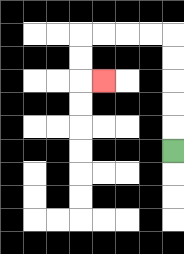{'start': '[7, 6]', 'end': '[4, 3]', 'path_directions': 'U,U,U,U,U,L,L,L,L,D,D,R', 'path_coordinates': '[[7, 6], [7, 5], [7, 4], [7, 3], [7, 2], [7, 1], [6, 1], [5, 1], [4, 1], [3, 1], [3, 2], [3, 3], [4, 3]]'}